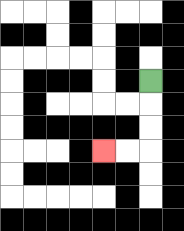{'start': '[6, 3]', 'end': '[4, 6]', 'path_directions': 'D,D,D,L,L', 'path_coordinates': '[[6, 3], [6, 4], [6, 5], [6, 6], [5, 6], [4, 6]]'}